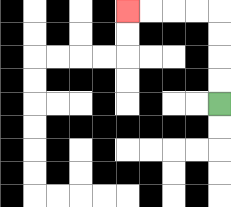{'start': '[9, 4]', 'end': '[5, 0]', 'path_directions': 'U,U,U,U,L,L,L,L', 'path_coordinates': '[[9, 4], [9, 3], [9, 2], [9, 1], [9, 0], [8, 0], [7, 0], [6, 0], [5, 0]]'}